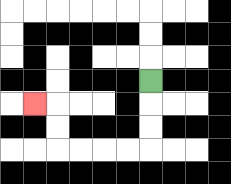{'start': '[6, 3]', 'end': '[1, 4]', 'path_directions': 'D,D,D,L,L,L,L,U,U,L', 'path_coordinates': '[[6, 3], [6, 4], [6, 5], [6, 6], [5, 6], [4, 6], [3, 6], [2, 6], [2, 5], [2, 4], [1, 4]]'}